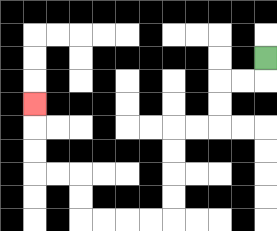{'start': '[11, 2]', 'end': '[1, 4]', 'path_directions': 'D,L,L,D,D,L,L,D,D,D,D,L,L,L,L,U,U,L,L,U,U,U', 'path_coordinates': '[[11, 2], [11, 3], [10, 3], [9, 3], [9, 4], [9, 5], [8, 5], [7, 5], [7, 6], [7, 7], [7, 8], [7, 9], [6, 9], [5, 9], [4, 9], [3, 9], [3, 8], [3, 7], [2, 7], [1, 7], [1, 6], [1, 5], [1, 4]]'}